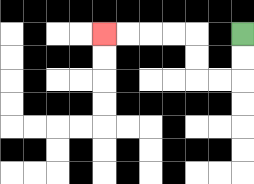{'start': '[10, 1]', 'end': '[4, 1]', 'path_directions': 'D,D,L,L,U,U,L,L,L,L', 'path_coordinates': '[[10, 1], [10, 2], [10, 3], [9, 3], [8, 3], [8, 2], [8, 1], [7, 1], [6, 1], [5, 1], [4, 1]]'}